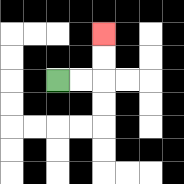{'start': '[2, 3]', 'end': '[4, 1]', 'path_directions': 'R,R,U,U', 'path_coordinates': '[[2, 3], [3, 3], [4, 3], [4, 2], [4, 1]]'}